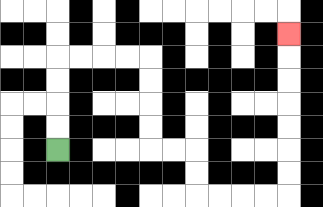{'start': '[2, 6]', 'end': '[12, 1]', 'path_directions': 'U,U,U,U,R,R,R,R,D,D,D,D,R,R,D,D,R,R,R,R,U,U,U,U,U,U,U', 'path_coordinates': '[[2, 6], [2, 5], [2, 4], [2, 3], [2, 2], [3, 2], [4, 2], [5, 2], [6, 2], [6, 3], [6, 4], [6, 5], [6, 6], [7, 6], [8, 6], [8, 7], [8, 8], [9, 8], [10, 8], [11, 8], [12, 8], [12, 7], [12, 6], [12, 5], [12, 4], [12, 3], [12, 2], [12, 1]]'}